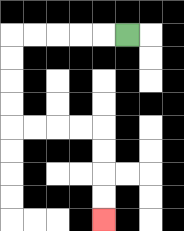{'start': '[5, 1]', 'end': '[4, 9]', 'path_directions': 'L,L,L,L,L,D,D,D,D,R,R,R,R,D,D,D,D', 'path_coordinates': '[[5, 1], [4, 1], [3, 1], [2, 1], [1, 1], [0, 1], [0, 2], [0, 3], [0, 4], [0, 5], [1, 5], [2, 5], [3, 5], [4, 5], [4, 6], [4, 7], [4, 8], [4, 9]]'}